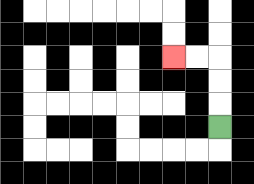{'start': '[9, 5]', 'end': '[7, 2]', 'path_directions': 'U,U,U,L,L', 'path_coordinates': '[[9, 5], [9, 4], [9, 3], [9, 2], [8, 2], [7, 2]]'}